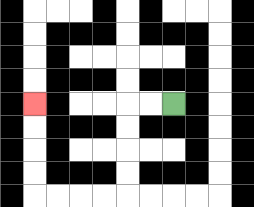{'start': '[7, 4]', 'end': '[1, 4]', 'path_directions': 'L,L,D,D,D,D,L,L,L,L,U,U,U,U', 'path_coordinates': '[[7, 4], [6, 4], [5, 4], [5, 5], [5, 6], [5, 7], [5, 8], [4, 8], [3, 8], [2, 8], [1, 8], [1, 7], [1, 6], [1, 5], [1, 4]]'}